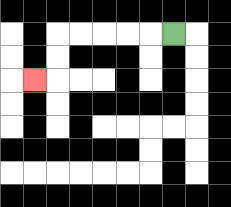{'start': '[7, 1]', 'end': '[1, 3]', 'path_directions': 'L,L,L,L,L,D,D,L', 'path_coordinates': '[[7, 1], [6, 1], [5, 1], [4, 1], [3, 1], [2, 1], [2, 2], [2, 3], [1, 3]]'}